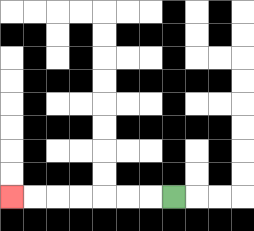{'start': '[7, 8]', 'end': '[0, 8]', 'path_directions': 'L,L,L,L,L,L,L', 'path_coordinates': '[[7, 8], [6, 8], [5, 8], [4, 8], [3, 8], [2, 8], [1, 8], [0, 8]]'}